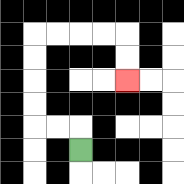{'start': '[3, 6]', 'end': '[5, 3]', 'path_directions': 'U,L,L,U,U,U,U,R,R,R,R,D,D', 'path_coordinates': '[[3, 6], [3, 5], [2, 5], [1, 5], [1, 4], [1, 3], [1, 2], [1, 1], [2, 1], [3, 1], [4, 1], [5, 1], [5, 2], [5, 3]]'}